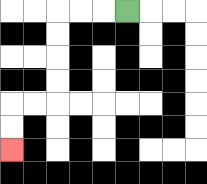{'start': '[5, 0]', 'end': '[0, 6]', 'path_directions': 'L,L,L,D,D,D,D,L,L,D,D', 'path_coordinates': '[[5, 0], [4, 0], [3, 0], [2, 0], [2, 1], [2, 2], [2, 3], [2, 4], [1, 4], [0, 4], [0, 5], [0, 6]]'}